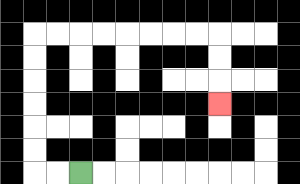{'start': '[3, 7]', 'end': '[9, 4]', 'path_directions': 'L,L,U,U,U,U,U,U,R,R,R,R,R,R,R,R,D,D,D', 'path_coordinates': '[[3, 7], [2, 7], [1, 7], [1, 6], [1, 5], [1, 4], [1, 3], [1, 2], [1, 1], [2, 1], [3, 1], [4, 1], [5, 1], [6, 1], [7, 1], [8, 1], [9, 1], [9, 2], [9, 3], [9, 4]]'}